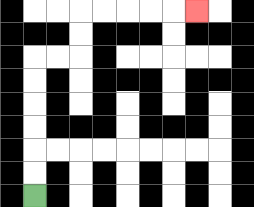{'start': '[1, 8]', 'end': '[8, 0]', 'path_directions': 'U,U,U,U,U,U,R,R,U,U,R,R,R,R,R', 'path_coordinates': '[[1, 8], [1, 7], [1, 6], [1, 5], [1, 4], [1, 3], [1, 2], [2, 2], [3, 2], [3, 1], [3, 0], [4, 0], [5, 0], [6, 0], [7, 0], [8, 0]]'}